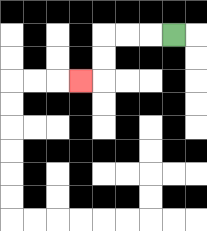{'start': '[7, 1]', 'end': '[3, 3]', 'path_directions': 'L,L,L,D,D,L', 'path_coordinates': '[[7, 1], [6, 1], [5, 1], [4, 1], [4, 2], [4, 3], [3, 3]]'}